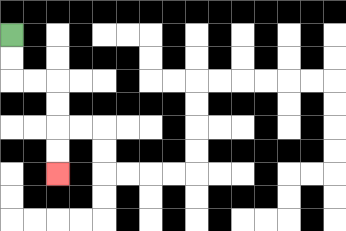{'start': '[0, 1]', 'end': '[2, 7]', 'path_directions': 'D,D,R,R,D,D,D,D', 'path_coordinates': '[[0, 1], [0, 2], [0, 3], [1, 3], [2, 3], [2, 4], [2, 5], [2, 6], [2, 7]]'}